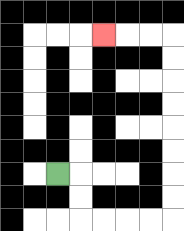{'start': '[2, 7]', 'end': '[4, 1]', 'path_directions': 'R,D,D,R,R,R,R,U,U,U,U,U,U,U,U,L,L,L', 'path_coordinates': '[[2, 7], [3, 7], [3, 8], [3, 9], [4, 9], [5, 9], [6, 9], [7, 9], [7, 8], [7, 7], [7, 6], [7, 5], [7, 4], [7, 3], [7, 2], [7, 1], [6, 1], [5, 1], [4, 1]]'}